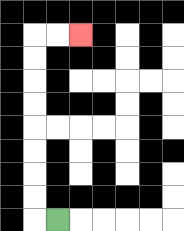{'start': '[2, 9]', 'end': '[3, 1]', 'path_directions': 'L,U,U,U,U,U,U,U,U,R,R', 'path_coordinates': '[[2, 9], [1, 9], [1, 8], [1, 7], [1, 6], [1, 5], [1, 4], [1, 3], [1, 2], [1, 1], [2, 1], [3, 1]]'}